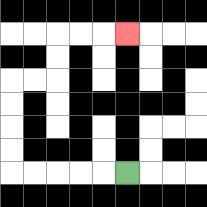{'start': '[5, 7]', 'end': '[5, 1]', 'path_directions': 'L,L,L,L,L,U,U,U,U,R,R,U,U,R,R,R', 'path_coordinates': '[[5, 7], [4, 7], [3, 7], [2, 7], [1, 7], [0, 7], [0, 6], [0, 5], [0, 4], [0, 3], [1, 3], [2, 3], [2, 2], [2, 1], [3, 1], [4, 1], [5, 1]]'}